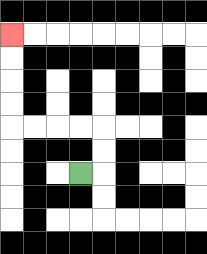{'start': '[3, 7]', 'end': '[0, 1]', 'path_directions': 'R,U,U,L,L,L,L,U,U,U,U', 'path_coordinates': '[[3, 7], [4, 7], [4, 6], [4, 5], [3, 5], [2, 5], [1, 5], [0, 5], [0, 4], [0, 3], [0, 2], [0, 1]]'}